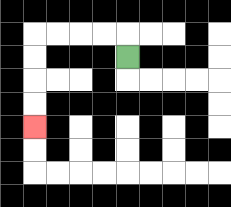{'start': '[5, 2]', 'end': '[1, 5]', 'path_directions': 'U,L,L,L,L,D,D,D,D', 'path_coordinates': '[[5, 2], [5, 1], [4, 1], [3, 1], [2, 1], [1, 1], [1, 2], [1, 3], [1, 4], [1, 5]]'}